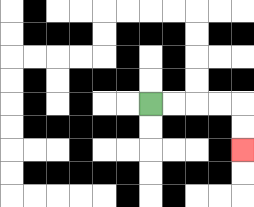{'start': '[6, 4]', 'end': '[10, 6]', 'path_directions': 'R,R,R,R,D,D', 'path_coordinates': '[[6, 4], [7, 4], [8, 4], [9, 4], [10, 4], [10, 5], [10, 6]]'}